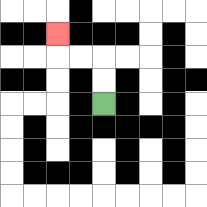{'start': '[4, 4]', 'end': '[2, 1]', 'path_directions': 'U,U,L,L,U', 'path_coordinates': '[[4, 4], [4, 3], [4, 2], [3, 2], [2, 2], [2, 1]]'}